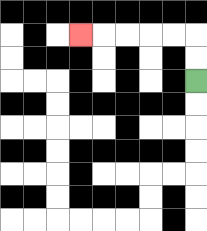{'start': '[8, 3]', 'end': '[3, 1]', 'path_directions': 'U,U,L,L,L,L,L', 'path_coordinates': '[[8, 3], [8, 2], [8, 1], [7, 1], [6, 1], [5, 1], [4, 1], [3, 1]]'}